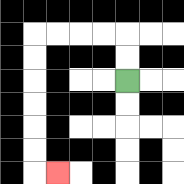{'start': '[5, 3]', 'end': '[2, 7]', 'path_directions': 'U,U,L,L,L,L,D,D,D,D,D,D,R', 'path_coordinates': '[[5, 3], [5, 2], [5, 1], [4, 1], [3, 1], [2, 1], [1, 1], [1, 2], [1, 3], [1, 4], [1, 5], [1, 6], [1, 7], [2, 7]]'}